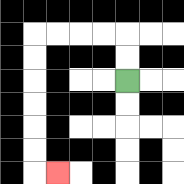{'start': '[5, 3]', 'end': '[2, 7]', 'path_directions': 'U,U,L,L,L,L,D,D,D,D,D,D,R', 'path_coordinates': '[[5, 3], [5, 2], [5, 1], [4, 1], [3, 1], [2, 1], [1, 1], [1, 2], [1, 3], [1, 4], [1, 5], [1, 6], [1, 7], [2, 7]]'}